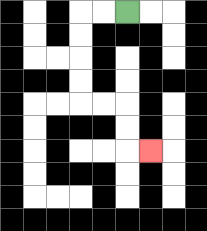{'start': '[5, 0]', 'end': '[6, 6]', 'path_directions': 'L,L,D,D,D,D,R,R,D,D,R', 'path_coordinates': '[[5, 0], [4, 0], [3, 0], [3, 1], [3, 2], [3, 3], [3, 4], [4, 4], [5, 4], [5, 5], [5, 6], [6, 6]]'}